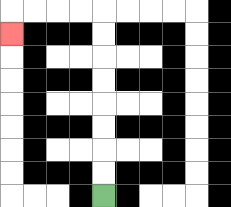{'start': '[4, 8]', 'end': '[0, 1]', 'path_directions': 'U,U,U,U,U,U,U,U,L,L,L,L,D', 'path_coordinates': '[[4, 8], [4, 7], [4, 6], [4, 5], [4, 4], [4, 3], [4, 2], [4, 1], [4, 0], [3, 0], [2, 0], [1, 0], [0, 0], [0, 1]]'}